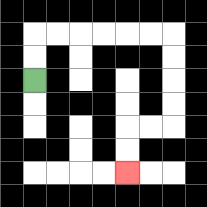{'start': '[1, 3]', 'end': '[5, 7]', 'path_directions': 'U,U,R,R,R,R,R,R,D,D,D,D,L,L,D,D', 'path_coordinates': '[[1, 3], [1, 2], [1, 1], [2, 1], [3, 1], [4, 1], [5, 1], [6, 1], [7, 1], [7, 2], [7, 3], [7, 4], [7, 5], [6, 5], [5, 5], [5, 6], [5, 7]]'}